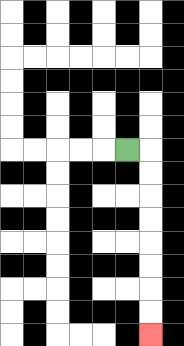{'start': '[5, 6]', 'end': '[6, 14]', 'path_directions': 'R,D,D,D,D,D,D,D,D', 'path_coordinates': '[[5, 6], [6, 6], [6, 7], [6, 8], [6, 9], [6, 10], [6, 11], [6, 12], [6, 13], [6, 14]]'}